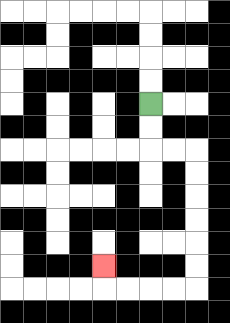{'start': '[6, 4]', 'end': '[4, 11]', 'path_directions': 'D,D,R,R,D,D,D,D,D,D,L,L,L,L,U', 'path_coordinates': '[[6, 4], [6, 5], [6, 6], [7, 6], [8, 6], [8, 7], [8, 8], [8, 9], [8, 10], [8, 11], [8, 12], [7, 12], [6, 12], [5, 12], [4, 12], [4, 11]]'}